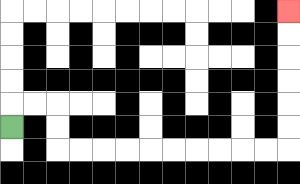{'start': '[0, 5]', 'end': '[12, 0]', 'path_directions': 'U,R,R,D,D,R,R,R,R,R,R,R,R,R,R,U,U,U,U,U,U', 'path_coordinates': '[[0, 5], [0, 4], [1, 4], [2, 4], [2, 5], [2, 6], [3, 6], [4, 6], [5, 6], [6, 6], [7, 6], [8, 6], [9, 6], [10, 6], [11, 6], [12, 6], [12, 5], [12, 4], [12, 3], [12, 2], [12, 1], [12, 0]]'}